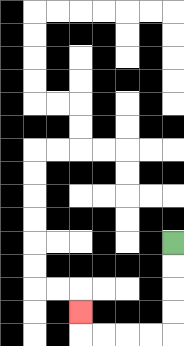{'start': '[7, 10]', 'end': '[3, 13]', 'path_directions': 'D,D,D,D,L,L,L,L,U', 'path_coordinates': '[[7, 10], [7, 11], [7, 12], [7, 13], [7, 14], [6, 14], [5, 14], [4, 14], [3, 14], [3, 13]]'}